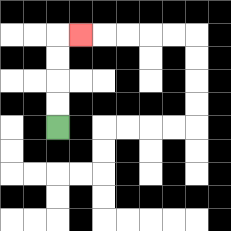{'start': '[2, 5]', 'end': '[3, 1]', 'path_directions': 'U,U,U,U,R', 'path_coordinates': '[[2, 5], [2, 4], [2, 3], [2, 2], [2, 1], [3, 1]]'}